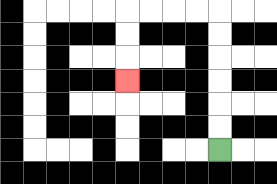{'start': '[9, 6]', 'end': '[5, 3]', 'path_directions': 'U,U,U,U,U,U,L,L,L,L,D,D,D', 'path_coordinates': '[[9, 6], [9, 5], [9, 4], [9, 3], [9, 2], [9, 1], [9, 0], [8, 0], [7, 0], [6, 0], [5, 0], [5, 1], [5, 2], [5, 3]]'}